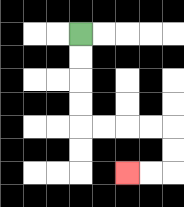{'start': '[3, 1]', 'end': '[5, 7]', 'path_directions': 'D,D,D,D,R,R,R,R,D,D,L,L', 'path_coordinates': '[[3, 1], [3, 2], [3, 3], [3, 4], [3, 5], [4, 5], [5, 5], [6, 5], [7, 5], [7, 6], [7, 7], [6, 7], [5, 7]]'}